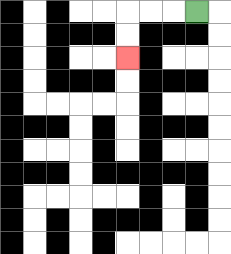{'start': '[8, 0]', 'end': '[5, 2]', 'path_directions': 'L,L,L,D,D', 'path_coordinates': '[[8, 0], [7, 0], [6, 0], [5, 0], [5, 1], [5, 2]]'}